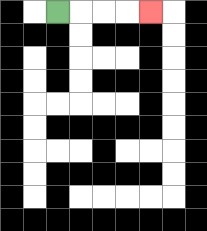{'start': '[2, 0]', 'end': '[6, 0]', 'path_directions': 'R,R,R,R', 'path_coordinates': '[[2, 0], [3, 0], [4, 0], [5, 0], [6, 0]]'}